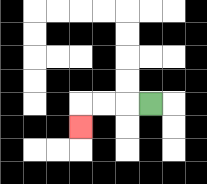{'start': '[6, 4]', 'end': '[3, 5]', 'path_directions': 'L,L,L,D', 'path_coordinates': '[[6, 4], [5, 4], [4, 4], [3, 4], [3, 5]]'}